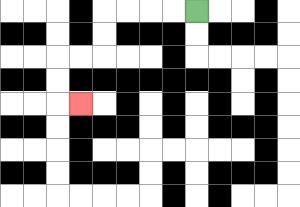{'start': '[8, 0]', 'end': '[3, 4]', 'path_directions': 'L,L,L,L,D,D,L,L,D,D,R', 'path_coordinates': '[[8, 0], [7, 0], [6, 0], [5, 0], [4, 0], [4, 1], [4, 2], [3, 2], [2, 2], [2, 3], [2, 4], [3, 4]]'}